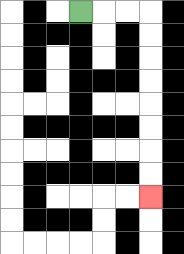{'start': '[3, 0]', 'end': '[6, 8]', 'path_directions': 'R,R,R,D,D,D,D,D,D,D,D', 'path_coordinates': '[[3, 0], [4, 0], [5, 0], [6, 0], [6, 1], [6, 2], [6, 3], [6, 4], [6, 5], [6, 6], [6, 7], [6, 8]]'}